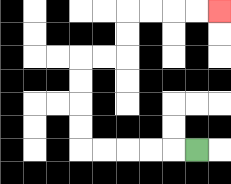{'start': '[8, 6]', 'end': '[9, 0]', 'path_directions': 'L,L,L,L,L,U,U,U,U,R,R,U,U,R,R,R,R', 'path_coordinates': '[[8, 6], [7, 6], [6, 6], [5, 6], [4, 6], [3, 6], [3, 5], [3, 4], [3, 3], [3, 2], [4, 2], [5, 2], [5, 1], [5, 0], [6, 0], [7, 0], [8, 0], [9, 0]]'}